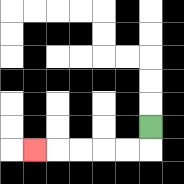{'start': '[6, 5]', 'end': '[1, 6]', 'path_directions': 'D,L,L,L,L,L', 'path_coordinates': '[[6, 5], [6, 6], [5, 6], [4, 6], [3, 6], [2, 6], [1, 6]]'}